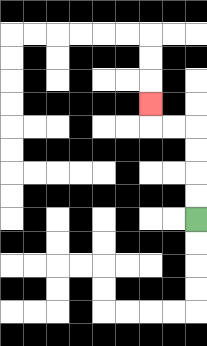{'start': '[8, 9]', 'end': '[6, 4]', 'path_directions': 'U,U,U,U,L,L,U', 'path_coordinates': '[[8, 9], [8, 8], [8, 7], [8, 6], [8, 5], [7, 5], [6, 5], [6, 4]]'}